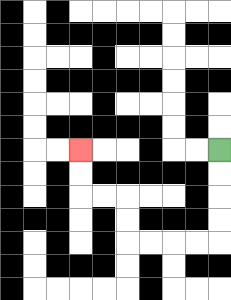{'start': '[9, 6]', 'end': '[3, 6]', 'path_directions': 'D,D,D,D,L,L,L,L,U,U,L,L,U,U', 'path_coordinates': '[[9, 6], [9, 7], [9, 8], [9, 9], [9, 10], [8, 10], [7, 10], [6, 10], [5, 10], [5, 9], [5, 8], [4, 8], [3, 8], [3, 7], [3, 6]]'}